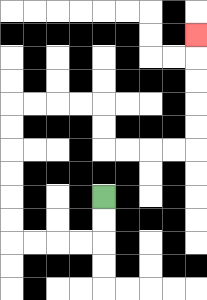{'start': '[4, 8]', 'end': '[8, 1]', 'path_directions': 'D,D,L,L,L,L,U,U,U,U,U,U,R,R,R,R,D,D,R,R,R,R,U,U,U,U,U', 'path_coordinates': '[[4, 8], [4, 9], [4, 10], [3, 10], [2, 10], [1, 10], [0, 10], [0, 9], [0, 8], [0, 7], [0, 6], [0, 5], [0, 4], [1, 4], [2, 4], [3, 4], [4, 4], [4, 5], [4, 6], [5, 6], [6, 6], [7, 6], [8, 6], [8, 5], [8, 4], [8, 3], [8, 2], [8, 1]]'}